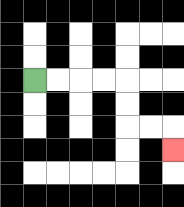{'start': '[1, 3]', 'end': '[7, 6]', 'path_directions': 'R,R,R,R,D,D,R,R,D', 'path_coordinates': '[[1, 3], [2, 3], [3, 3], [4, 3], [5, 3], [5, 4], [5, 5], [6, 5], [7, 5], [7, 6]]'}